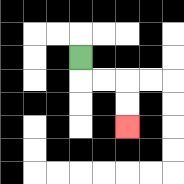{'start': '[3, 2]', 'end': '[5, 5]', 'path_directions': 'D,R,R,D,D', 'path_coordinates': '[[3, 2], [3, 3], [4, 3], [5, 3], [5, 4], [5, 5]]'}